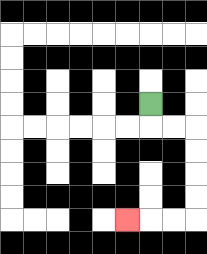{'start': '[6, 4]', 'end': '[5, 9]', 'path_directions': 'D,R,R,D,D,D,D,L,L,L', 'path_coordinates': '[[6, 4], [6, 5], [7, 5], [8, 5], [8, 6], [8, 7], [8, 8], [8, 9], [7, 9], [6, 9], [5, 9]]'}